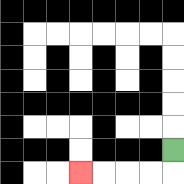{'start': '[7, 6]', 'end': '[3, 7]', 'path_directions': 'D,L,L,L,L', 'path_coordinates': '[[7, 6], [7, 7], [6, 7], [5, 7], [4, 7], [3, 7]]'}